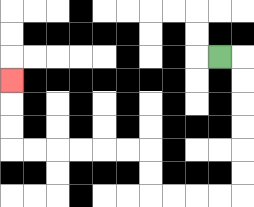{'start': '[9, 2]', 'end': '[0, 3]', 'path_directions': 'R,D,D,D,D,D,D,L,L,L,L,U,U,L,L,L,L,L,L,U,U,U', 'path_coordinates': '[[9, 2], [10, 2], [10, 3], [10, 4], [10, 5], [10, 6], [10, 7], [10, 8], [9, 8], [8, 8], [7, 8], [6, 8], [6, 7], [6, 6], [5, 6], [4, 6], [3, 6], [2, 6], [1, 6], [0, 6], [0, 5], [0, 4], [0, 3]]'}